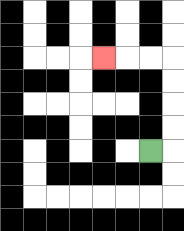{'start': '[6, 6]', 'end': '[4, 2]', 'path_directions': 'R,U,U,U,U,L,L,L', 'path_coordinates': '[[6, 6], [7, 6], [7, 5], [7, 4], [7, 3], [7, 2], [6, 2], [5, 2], [4, 2]]'}